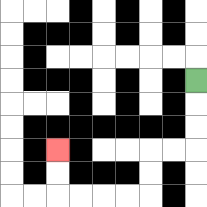{'start': '[8, 3]', 'end': '[2, 6]', 'path_directions': 'D,D,D,L,L,D,D,L,L,L,L,U,U', 'path_coordinates': '[[8, 3], [8, 4], [8, 5], [8, 6], [7, 6], [6, 6], [6, 7], [6, 8], [5, 8], [4, 8], [3, 8], [2, 8], [2, 7], [2, 6]]'}